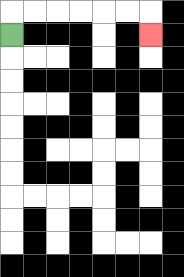{'start': '[0, 1]', 'end': '[6, 1]', 'path_directions': 'U,R,R,R,R,R,R,D', 'path_coordinates': '[[0, 1], [0, 0], [1, 0], [2, 0], [3, 0], [4, 0], [5, 0], [6, 0], [6, 1]]'}